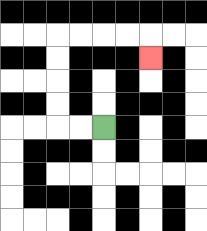{'start': '[4, 5]', 'end': '[6, 2]', 'path_directions': 'L,L,U,U,U,U,R,R,R,R,D', 'path_coordinates': '[[4, 5], [3, 5], [2, 5], [2, 4], [2, 3], [2, 2], [2, 1], [3, 1], [4, 1], [5, 1], [6, 1], [6, 2]]'}